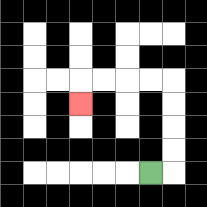{'start': '[6, 7]', 'end': '[3, 4]', 'path_directions': 'R,U,U,U,U,L,L,L,L,D', 'path_coordinates': '[[6, 7], [7, 7], [7, 6], [7, 5], [7, 4], [7, 3], [6, 3], [5, 3], [4, 3], [3, 3], [3, 4]]'}